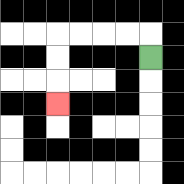{'start': '[6, 2]', 'end': '[2, 4]', 'path_directions': 'U,L,L,L,L,D,D,D', 'path_coordinates': '[[6, 2], [6, 1], [5, 1], [4, 1], [3, 1], [2, 1], [2, 2], [2, 3], [2, 4]]'}